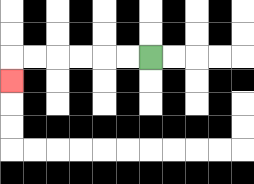{'start': '[6, 2]', 'end': '[0, 3]', 'path_directions': 'L,L,L,L,L,L,D', 'path_coordinates': '[[6, 2], [5, 2], [4, 2], [3, 2], [2, 2], [1, 2], [0, 2], [0, 3]]'}